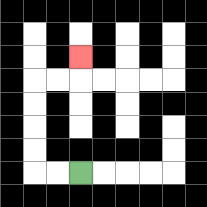{'start': '[3, 7]', 'end': '[3, 2]', 'path_directions': 'L,L,U,U,U,U,R,R,U', 'path_coordinates': '[[3, 7], [2, 7], [1, 7], [1, 6], [1, 5], [1, 4], [1, 3], [2, 3], [3, 3], [3, 2]]'}